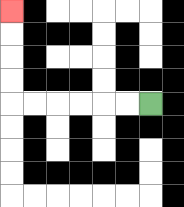{'start': '[6, 4]', 'end': '[0, 0]', 'path_directions': 'L,L,L,L,L,L,U,U,U,U', 'path_coordinates': '[[6, 4], [5, 4], [4, 4], [3, 4], [2, 4], [1, 4], [0, 4], [0, 3], [0, 2], [0, 1], [0, 0]]'}